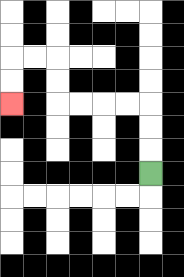{'start': '[6, 7]', 'end': '[0, 4]', 'path_directions': 'U,U,U,L,L,L,L,U,U,L,L,D,D', 'path_coordinates': '[[6, 7], [6, 6], [6, 5], [6, 4], [5, 4], [4, 4], [3, 4], [2, 4], [2, 3], [2, 2], [1, 2], [0, 2], [0, 3], [0, 4]]'}